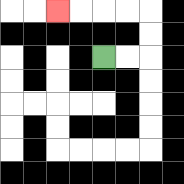{'start': '[4, 2]', 'end': '[2, 0]', 'path_directions': 'R,R,U,U,L,L,L,L', 'path_coordinates': '[[4, 2], [5, 2], [6, 2], [6, 1], [6, 0], [5, 0], [4, 0], [3, 0], [2, 0]]'}